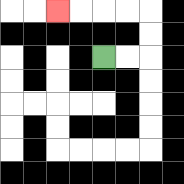{'start': '[4, 2]', 'end': '[2, 0]', 'path_directions': 'R,R,U,U,L,L,L,L', 'path_coordinates': '[[4, 2], [5, 2], [6, 2], [6, 1], [6, 0], [5, 0], [4, 0], [3, 0], [2, 0]]'}